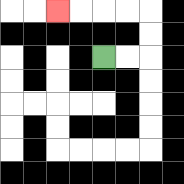{'start': '[4, 2]', 'end': '[2, 0]', 'path_directions': 'R,R,U,U,L,L,L,L', 'path_coordinates': '[[4, 2], [5, 2], [6, 2], [6, 1], [6, 0], [5, 0], [4, 0], [3, 0], [2, 0]]'}